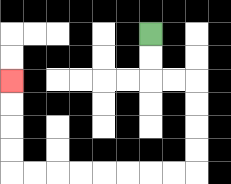{'start': '[6, 1]', 'end': '[0, 3]', 'path_directions': 'D,D,R,R,D,D,D,D,L,L,L,L,L,L,L,L,U,U,U,U', 'path_coordinates': '[[6, 1], [6, 2], [6, 3], [7, 3], [8, 3], [8, 4], [8, 5], [8, 6], [8, 7], [7, 7], [6, 7], [5, 7], [4, 7], [3, 7], [2, 7], [1, 7], [0, 7], [0, 6], [0, 5], [0, 4], [0, 3]]'}